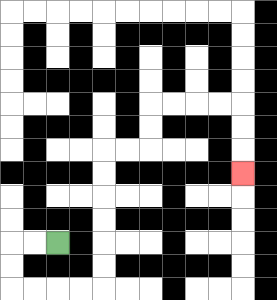{'start': '[2, 10]', 'end': '[10, 7]', 'path_directions': 'L,L,D,D,R,R,R,R,U,U,U,U,U,U,R,R,U,U,R,R,R,R,D,D,D', 'path_coordinates': '[[2, 10], [1, 10], [0, 10], [0, 11], [0, 12], [1, 12], [2, 12], [3, 12], [4, 12], [4, 11], [4, 10], [4, 9], [4, 8], [4, 7], [4, 6], [5, 6], [6, 6], [6, 5], [6, 4], [7, 4], [8, 4], [9, 4], [10, 4], [10, 5], [10, 6], [10, 7]]'}